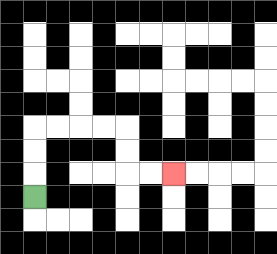{'start': '[1, 8]', 'end': '[7, 7]', 'path_directions': 'U,U,U,R,R,R,R,D,D,R,R', 'path_coordinates': '[[1, 8], [1, 7], [1, 6], [1, 5], [2, 5], [3, 5], [4, 5], [5, 5], [5, 6], [5, 7], [6, 7], [7, 7]]'}